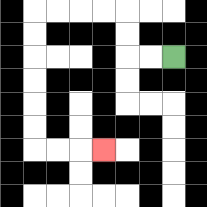{'start': '[7, 2]', 'end': '[4, 6]', 'path_directions': 'L,L,U,U,L,L,L,L,D,D,D,D,D,D,R,R,R', 'path_coordinates': '[[7, 2], [6, 2], [5, 2], [5, 1], [5, 0], [4, 0], [3, 0], [2, 0], [1, 0], [1, 1], [1, 2], [1, 3], [1, 4], [1, 5], [1, 6], [2, 6], [3, 6], [4, 6]]'}